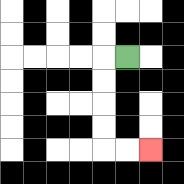{'start': '[5, 2]', 'end': '[6, 6]', 'path_directions': 'L,D,D,D,D,R,R', 'path_coordinates': '[[5, 2], [4, 2], [4, 3], [4, 4], [4, 5], [4, 6], [5, 6], [6, 6]]'}